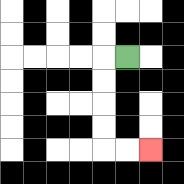{'start': '[5, 2]', 'end': '[6, 6]', 'path_directions': 'L,D,D,D,D,R,R', 'path_coordinates': '[[5, 2], [4, 2], [4, 3], [4, 4], [4, 5], [4, 6], [5, 6], [6, 6]]'}